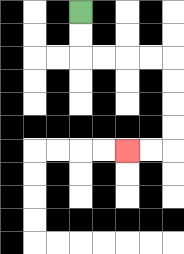{'start': '[3, 0]', 'end': '[5, 6]', 'path_directions': 'D,D,R,R,R,R,D,D,D,D,L,L', 'path_coordinates': '[[3, 0], [3, 1], [3, 2], [4, 2], [5, 2], [6, 2], [7, 2], [7, 3], [7, 4], [7, 5], [7, 6], [6, 6], [5, 6]]'}